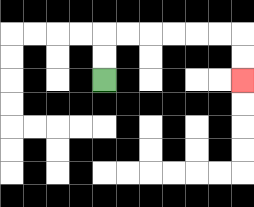{'start': '[4, 3]', 'end': '[10, 3]', 'path_directions': 'U,U,R,R,R,R,R,R,D,D', 'path_coordinates': '[[4, 3], [4, 2], [4, 1], [5, 1], [6, 1], [7, 1], [8, 1], [9, 1], [10, 1], [10, 2], [10, 3]]'}